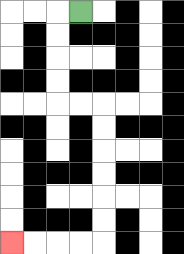{'start': '[3, 0]', 'end': '[0, 10]', 'path_directions': 'L,D,D,D,D,R,R,D,D,D,D,D,D,L,L,L,L', 'path_coordinates': '[[3, 0], [2, 0], [2, 1], [2, 2], [2, 3], [2, 4], [3, 4], [4, 4], [4, 5], [4, 6], [4, 7], [4, 8], [4, 9], [4, 10], [3, 10], [2, 10], [1, 10], [0, 10]]'}